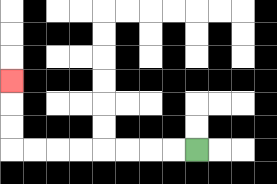{'start': '[8, 6]', 'end': '[0, 3]', 'path_directions': 'L,L,L,L,L,L,L,L,U,U,U', 'path_coordinates': '[[8, 6], [7, 6], [6, 6], [5, 6], [4, 6], [3, 6], [2, 6], [1, 6], [0, 6], [0, 5], [0, 4], [0, 3]]'}